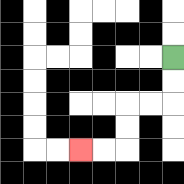{'start': '[7, 2]', 'end': '[3, 6]', 'path_directions': 'D,D,L,L,D,D,L,L', 'path_coordinates': '[[7, 2], [7, 3], [7, 4], [6, 4], [5, 4], [5, 5], [5, 6], [4, 6], [3, 6]]'}